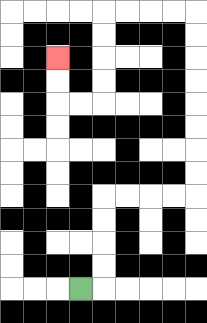{'start': '[3, 12]', 'end': '[2, 2]', 'path_directions': 'R,U,U,U,U,R,R,R,R,U,U,U,U,U,U,U,U,L,L,L,L,D,D,D,D,L,L,U,U', 'path_coordinates': '[[3, 12], [4, 12], [4, 11], [4, 10], [4, 9], [4, 8], [5, 8], [6, 8], [7, 8], [8, 8], [8, 7], [8, 6], [8, 5], [8, 4], [8, 3], [8, 2], [8, 1], [8, 0], [7, 0], [6, 0], [5, 0], [4, 0], [4, 1], [4, 2], [4, 3], [4, 4], [3, 4], [2, 4], [2, 3], [2, 2]]'}